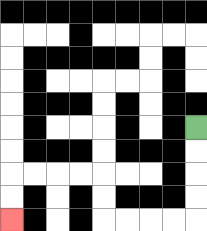{'start': '[8, 5]', 'end': '[0, 9]', 'path_directions': 'D,D,D,D,L,L,L,L,U,U,L,L,L,L,D,D', 'path_coordinates': '[[8, 5], [8, 6], [8, 7], [8, 8], [8, 9], [7, 9], [6, 9], [5, 9], [4, 9], [4, 8], [4, 7], [3, 7], [2, 7], [1, 7], [0, 7], [0, 8], [0, 9]]'}